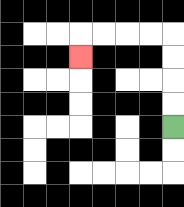{'start': '[7, 5]', 'end': '[3, 2]', 'path_directions': 'U,U,U,U,L,L,L,L,D', 'path_coordinates': '[[7, 5], [7, 4], [7, 3], [7, 2], [7, 1], [6, 1], [5, 1], [4, 1], [3, 1], [3, 2]]'}